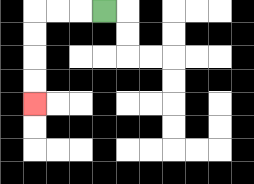{'start': '[4, 0]', 'end': '[1, 4]', 'path_directions': 'L,L,L,D,D,D,D', 'path_coordinates': '[[4, 0], [3, 0], [2, 0], [1, 0], [1, 1], [1, 2], [1, 3], [1, 4]]'}